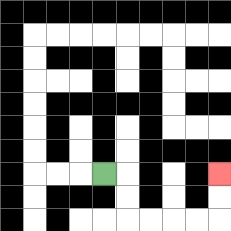{'start': '[4, 7]', 'end': '[9, 7]', 'path_directions': 'R,D,D,R,R,R,R,U,U', 'path_coordinates': '[[4, 7], [5, 7], [5, 8], [5, 9], [6, 9], [7, 9], [8, 9], [9, 9], [9, 8], [9, 7]]'}